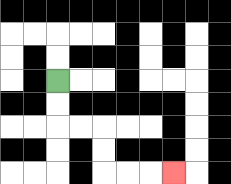{'start': '[2, 3]', 'end': '[7, 7]', 'path_directions': 'D,D,R,R,D,D,R,R,R', 'path_coordinates': '[[2, 3], [2, 4], [2, 5], [3, 5], [4, 5], [4, 6], [4, 7], [5, 7], [6, 7], [7, 7]]'}